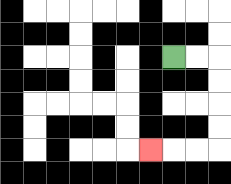{'start': '[7, 2]', 'end': '[6, 6]', 'path_directions': 'R,R,D,D,D,D,L,L,L', 'path_coordinates': '[[7, 2], [8, 2], [9, 2], [9, 3], [9, 4], [9, 5], [9, 6], [8, 6], [7, 6], [6, 6]]'}